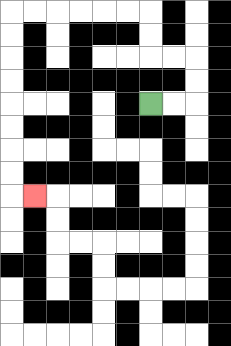{'start': '[6, 4]', 'end': '[1, 8]', 'path_directions': 'R,R,U,U,L,L,U,U,L,L,L,L,L,L,D,D,D,D,D,D,D,D,R', 'path_coordinates': '[[6, 4], [7, 4], [8, 4], [8, 3], [8, 2], [7, 2], [6, 2], [6, 1], [6, 0], [5, 0], [4, 0], [3, 0], [2, 0], [1, 0], [0, 0], [0, 1], [0, 2], [0, 3], [0, 4], [0, 5], [0, 6], [0, 7], [0, 8], [1, 8]]'}